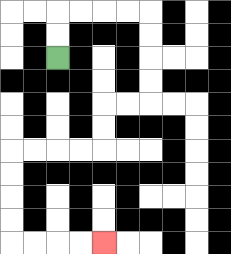{'start': '[2, 2]', 'end': '[4, 10]', 'path_directions': 'U,U,R,R,R,R,D,D,D,D,L,L,D,D,L,L,L,L,D,D,D,D,R,R,R,R', 'path_coordinates': '[[2, 2], [2, 1], [2, 0], [3, 0], [4, 0], [5, 0], [6, 0], [6, 1], [6, 2], [6, 3], [6, 4], [5, 4], [4, 4], [4, 5], [4, 6], [3, 6], [2, 6], [1, 6], [0, 6], [0, 7], [0, 8], [0, 9], [0, 10], [1, 10], [2, 10], [3, 10], [4, 10]]'}